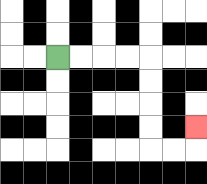{'start': '[2, 2]', 'end': '[8, 5]', 'path_directions': 'R,R,R,R,D,D,D,D,R,R,U', 'path_coordinates': '[[2, 2], [3, 2], [4, 2], [5, 2], [6, 2], [6, 3], [6, 4], [6, 5], [6, 6], [7, 6], [8, 6], [8, 5]]'}